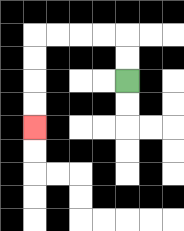{'start': '[5, 3]', 'end': '[1, 5]', 'path_directions': 'U,U,L,L,L,L,D,D,D,D', 'path_coordinates': '[[5, 3], [5, 2], [5, 1], [4, 1], [3, 1], [2, 1], [1, 1], [1, 2], [1, 3], [1, 4], [1, 5]]'}